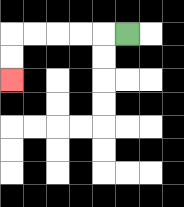{'start': '[5, 1]', 'end': '[0, 3]', 'path_directions': 'L,L,L,L,L,D,D', 'path_coordinates': '[[5, 1], [4, 1], [3, 1], [2, 1], [1, 1], [0, 1], [0, 2], [0, 3]]'}